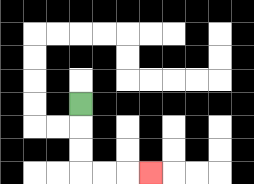{'start': '[3, 4]', 'end': '[6, 7]', 'path_directions': 'D,D,D,R,R,R', 'path_coordinates': '[[3, 4], [3, 5], [3, 6], [3, 7], [4, 7], [5, 7], [6, 7]]'}